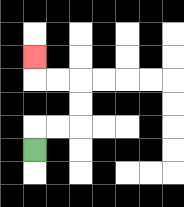{'start': '[1, 6]', 'end': '[1, 2]', 'path_directions': 'U,R,R,U,U,L,L,U', 'path_coordinates': '[[1, 6], [1, 5], [2, 5], [3, 5], [3, 4], [3, 3], [2, 3], [1, 3], [1, 2]]'}